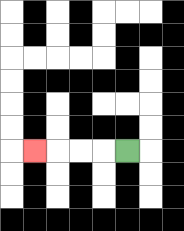{'start': '[5, 6]', 'end': '[1, 6]', 'path_directions': 'L,L,L,L', 'path_coordinates': '[[5, 6], [4, 6], [3, 6], [2, 6], [1, 6]]'}